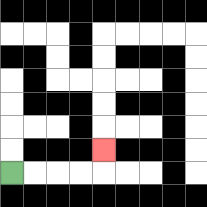{'start': '[0, 7]', 'end': '[4, 6]', 'path_directions': 'R,R,R,R,U', 'path_coordinates': '[[0, 7], [1, 7], [2, 7], [3, 7], [4, 7], [4, 6]]'}